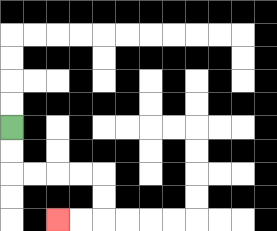{'start': '[0, 5]', 'end': '[2, 9]', 'path_directions': 'D,D,R,R,R,R,D,D,L,L', 'path_coordinates': '[[0, 5], [0, 6], [0, 7], [1, 7], [2, 7], [3, 7], [4, 7], [4, 8], [4, 9], [3, 9], [2, 9]]'}